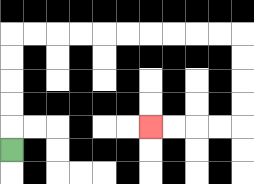{'start': '[0, 6]', 'end': '[6, 5]', 'path_directions': 'U,U,U,U,U,R,R,R,R,R,R,R,R,R,R,D,D,D,D,L,L,L,L', 'path_coordinates': '[[0, 6], [0, 5], [0, 4], [0, 3], [0, 2], [0, 1], [1, 1], [2, 1], [3, 1], [4, 1], [5, 1], [6, 1], [7, 1], [8, 1], [9, 1], [10, 1], [10, 2], [10, 3], [10, 4], [10, 5], [9, 5], [8, 5], [7, 5], [6, 5]]'}